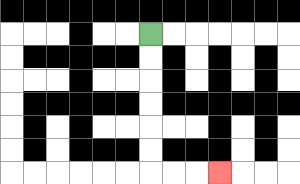{'start': '[6, 1]', 'end': '[9, 7]', 'path_directions': 'D,D,D,D,D,D,R,R,R', 'path_coordinates': '[[6, 1], [6, 2], [6, 3], [6, 4], [6, 5], [6, 6], [6, 7], [7, 7], [8, 7], [9, 7]]'}